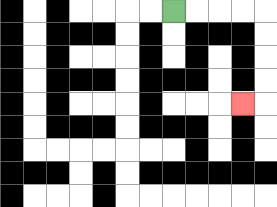{'start': '[7, 0]', 'end': '[10, 4]', 'path_directions': 'R,R,R,R,D,D,D,D,L', 'path_coordinates': '[[7, 0], [8, 0], [9, 0], [10, 0], [11, 0], [11, 1], [11, 2], [11, 3], [11, 4], [10, 4]]'}